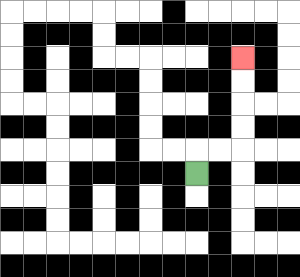{'start': '[8, 7]', 'end': '[10, 2]', 'path_directions': 'U,R,R,U,U,U,U', 'path_coordinates': '[[8, 7], [8, 6], [9, 6], [10, 6], [10, 5], [10, 4], [10, 3], [10, 2]]'}